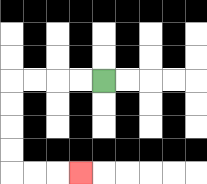{'start': '[4, 3]', 'end': '[3, 7]', 'path_directions': 'L,L,L,L,D,D,D,D,R,R,R', 'path_coordinates': '[[4, 3], [3, 3], [2, 3], [1, 3], [0, 3], [0, 4], [0, 5], [0, 6], [0, 7], [1, 7], [2, 7], [3, 7]]'}